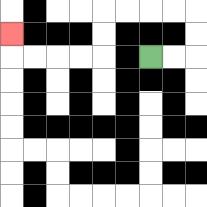{'start': '[6, 2]', 'end': '[0, 1]', 'path_directions': 'R,R,U,U,L,L,L,L,D,D,L,L,L,L,U', 'path_coordinates': '[[6, 2], [7, 2], [8, 2], [8, 1], [8, 0], [7, 0], [6, 0], [5, 0], [4, 0], [4, 1], [4, 2], [3, 2], [2, 2], [1, 2], [0, 2], [0, 1]]'}